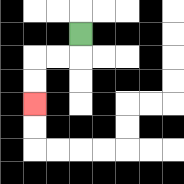{'start': '[3, 1]', 'end': '[1, 4]', 'path_directions': 'D,L,L,D,D', 'path_coordinates': '[[3, 1], [3, 2], [2, 2], [1, 2], [1, 3], [1, 4]]'}